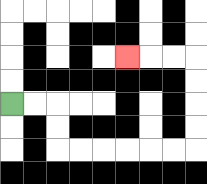{'start': '[0, 4]', 'end': '[5, 2]', 'path_directions': 'R,R,D,D,R,R,R,R,R,R,U,U,U,U,L,L,L', 'path_coordinates': '[[0, 4], [1, 4], [2, 4], [2, 5], [2, 6], [3, 6], [4, 6], [5, 6], [6, 6], [7, 6], [8, 6], [8, 5], [8, 4], [8, 3], [8, 2], [7, 2], [6, 2], [5, 2]]'}